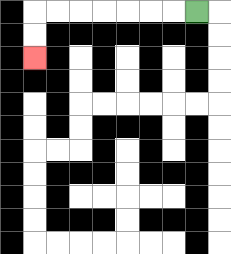{'start': '[8, 0]', 'end': '[1, 2]', 'path_directions': 'L,L,L,L,L,L,L,D,D', 'path_coordinates': '[[8, 0], [7, 0], [6, 0], [5, 0], [4, 0], [3, 0], [2, 0], [1, 0], [1, 1], [1, 2]]'}